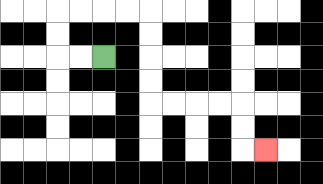{'start': '[4, 2]', 'end': '[11, 6]', 'path_directions': 'L,L,U,U,R,R,R,R,D,D,D,D,R,R,R,R,D,D,R', 'path_coordinates': '[[4, 2], [3, 2], [2, 2], [2, 1], [2, 0], [3, 0], [4, 0], [5, 0], [6, 0], [6, 1], [6, 2], [6, 3], [6, 4], [7, 4], [8, 4], [9, 4], [10, 4], [10, 5], [10, 6], [11, 6]]'}